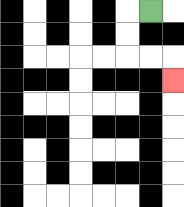{'start': '[6, 0]', 'end': '[7, 3]', 'path_directions': 'L,D,D,R,R,D', 'path_coordinates': '[[6, 0], [5, 0], [5, 1], [5, 2], [6, 2], [7, 2], [7, 3]]'}